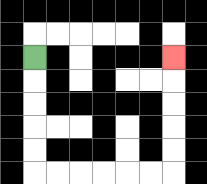{'start': '[1, 2]', 'end': '[7, 2]', 'path_directions': 'D,D,D,D,D,R,R,R,R,R,R,U,U,U,U,U', 'path_coordinates': '[[1, 2], [1, 3], [1, 4], [1, 5], [1, 6], [1, 7], [2, 7], [3, 7], [4, 7], [5, 7], [6, 7], [7, 7], [7, 6], [7, 5], [7, 4], [7, 3], [7, 2]]'}